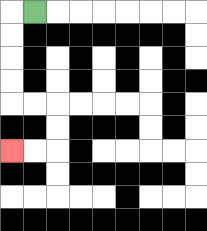{'start': '[1, 0]', 'end': '[0, 6]', 'path_directions': 'L,D,D,D,D,R,R,D,D,L,L', 'path_coordinates': '[[1, 0], [0, 0], [0, 1], [0, 2], [0, 3], [0, 4], [1, 4], [2, 4], [2, 5], [2, 6], [1, 6], [0, 6]]'}